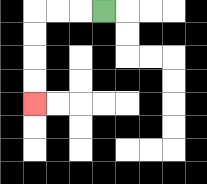{'start': '[4, 0]', 'end': '[1, 4]', 'path_directions': 'L,L,L,D,D,D,D', 'path_coordinates': '[[4, 0], [3, 0], [2, 0], [1, 0], [1, 1], [1, 2], [1, 3], [1, 4]]'}